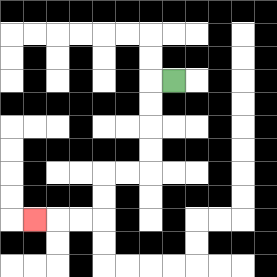{'start': '[7, 3]', 'end': '[1, 9]', 'path_directions': 'L,D,D,D,D,L,L,D,D,L,L,L', 'path_coordinates': '[[7, 3], [6, 3], [6, 4], [6, 5], [6, 6], [6, 7], [5, 7], [4, 7], [4, 8], [4, 9], [3, 9], [2, 9], [1, 9]]'}